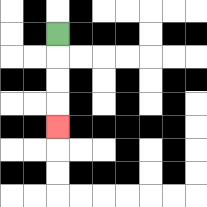{'start': '[2, 1]', 'end': '[2, 5]', 'path_directions': 'D,D,D,D', 'path_coordinates': '[[2, 1], [2, 2], [2, 3], [2, 4], [2, 5]]'}